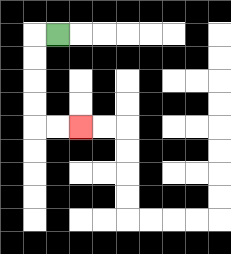{'start': '[2, 1]', 'end': '[3, 5]', 'path_directions': 'L,D,D,D,D,R,R', 'path_coordinates': '[[2, 1], [1, 1], [1, 2], [1, 3], [1, 4], [1, 5], [2, 5], [3, 5]]'}